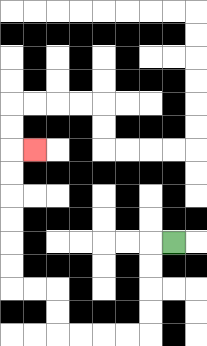{'start': '[7, 10]', 'end': '[1, 6]', 'path_directions': 'L,D,D,D,D,L,L,L,L,U,U,L,L,U,U,U,U,U,U,R', 'path_coordinates': '[[7, 10], [6, 10], [6, 11], [6, 12], [6, 13], [6, 14], [5, 14], [4, 14], [3, 14], [2, 14], [2, 13], [2, 12], [1, 12], [0, 12], [0, 11], [0, 10], [0, 9], [0, 8], [0, 7], [0, 6], [1, 6]]'}